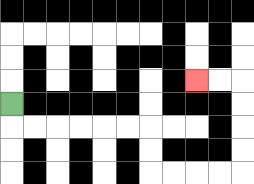{'start': '[0, 4]', 'end': '[8, 3]', 'path_directions': 'D,R,R,R,R,R,R,D,D,R,R,R,R,U,U,U,U,L,L', 'path_coordinates': '[[0, 4], [0, 5], [1, 5], [2, 5], [3, 5], [4, 5], [5, 5], [6, 5], [6, 6], [6, 7], [7, 7], [8, 7], [9, 7], [10, 7], [10, 6], [10, 5], [10, 4], [10, 3], [9, 3], [8, 3]]'}